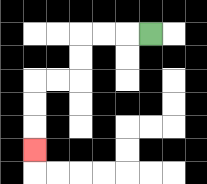{'start': '[6, 1]', 'end': '[1, 6]', 'path_directions': 'L,L,L,D,D,L,L,D,D,D', 'path_coordinates': '[[6, 1], [5, 1], [4, 1], [3, 1], [3, 2], [3, 3], [2, 3], [1, 3], [1, 4], [1, 5], [1, 6]]'}